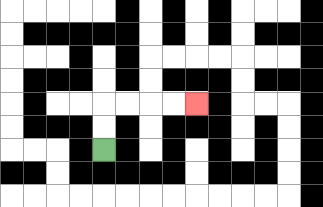{'start': '[4, 6]', 'end': '[8, 4]', 'path_directions': 'U,U,R,R,R,R', 'path_coordinates': '[[4, 6], [4, 5], [4, 4], [5, 4], [6, 4], [7, 4], [8, 4]]'}